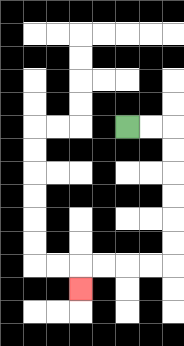{'start': '[5, 5]', 'end': '[3, 12]', 'path_directions': 'R,R,D,D,D,D,D,D,L,L,L,L,D', 'path_coordinates': '[[5, 5], [6, 5], [7, 5], [7, 6], [7, 7], [7, 8], [7, 9], [7, 10], [7, 11], [6, 11], [5, 11], [4, 11], [3, 11], [3, 12]]'}